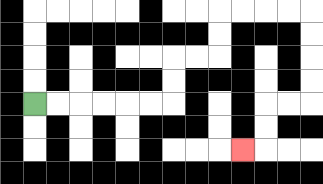{'start': '[1, 4]', 'end': '[10, 6]', 'path_directions': 'R,R,R,R,R,R,U,U,R,R,U,U,R,R,R,R,D,D,D,D,L,L,D,D,L', 'path_coordinates': '[[1, 4], [2, 4], [3, 4], [4, 4], [5, 4], [6, 4], [7, 4], [7, 3], [7, 2], [8, 2], [9, 2], [9, 1], [9, 0], [10, 0], [11, 0], [12, 0], [13, 0], [13, 1], [13, 2], [13, 3], [13, 4], [12, 4], [11, 4], [11, 5], [11, 6], [10, 6]]'}